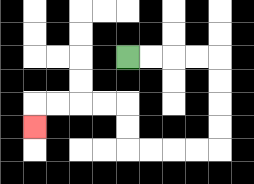{'start': '[5, 2]', 'end': '[1, 5]', 'path_directions': 'R,R,R,R,D,D,D,D,L,L,L,L,U,U,L,L,L,L,D', 'path_coordinates': '[[5, 2], [6, 2], [7, 2], [8, 2], [9, 2], [9, 3], [9, 4], [9, 5], [9, 6], [8, 6], [7, 6], [6, 6], [5, 6], [5, 5], [5, 4], [4, 4], [3, 4], [2, 4], [1, 4], [1, 5]]'}